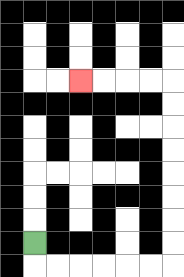{'start': '[1, 10]', 'end': '[3, 3]', 'path_directions': 'D,R,R,R,R,R,R,U,U,U,U,U,U,U,U,L,L,L,L', 'path_coordinates': '[[1, 10], [1, 11], [2, 11], [3, 11], [4, 11], [5, 11], [6, 11], [7, 11], [7, 10], [7, 9], [7, 8], [7, 7], [7, 6], [7, 5], [7, 4], [7, 3], [6, 3], [5, 3], [4, 3], [3, 3]]'}